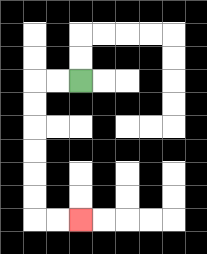{'start': '[3, 3]', 'end': '[3, 9]', 'path_directions': 'L,L,D,D,D,D,D,D,R,R', 'path_coordinates': '[[3, 3], [2, 3], [1, 3], [1, 4], [1, 5], [1, 6], [1, 7], [1, 8], [1, 9], [2, 9], [3, 9]]'}